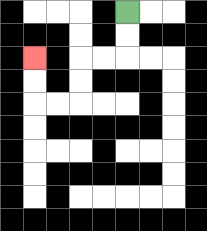{'start': '[5, 0]', 'end': '[1, 2]', 'path_directions': 'D,D,L,L,D,D,L,L,U,U', 'path_coordinates': '[[5, 0], [5, 1], [5, 2], [4, 2], [3, 2], [3, 3], [3, 4], [2, 4], [1, 4], [1, 3], [1, 2]]'}